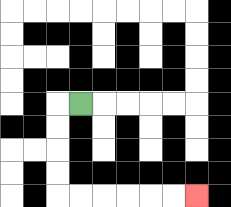{'start': '[3, 4]', 'end': '[8, 8]', 'path_directions': 'L,D,D,D,D,R,R,R,R,R,R', 'path_coordinates': '[[3, 4], [2, 4], [2, 5], [2, 6], [2, 7], [2, 8], [3, 8], [4, 8], [5, 8], [6, 8], [7, 8], [8, 8]]'}